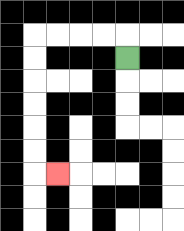{'start': '[5, 2]', 'end': '[2, 7]', 'path_directions': 'U,L,L,L,L,D,D,D,D,D,D,R', 'path_coordinates': '[[5, 2], [5, 1], [4, 1], [3, 1], [2, 1], [1, 1], [1, 2], [1, 3], [1, 4], [1, 5], [1, 6], [1, 7], [2, 7]]'}